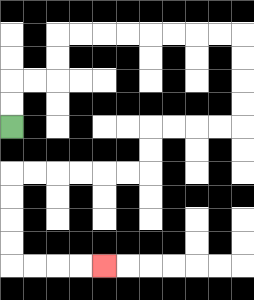{'start': '[0, 5]', 'end': '[4, 11]', 'path_directions': 'U,U,R,R,U,U,R,R,R,R,R,R,R,R,D,D,D,D,L,L,L,L,D,D,L,L,L,L,L,L,D,D,D,D,R,R,R,R', 'path_coordinates': '[[0, 5], [0, 4], [0, 3], [1, 3], [2, 3], [2, 2], [2, 1], [3, 1], [4, 1], [5, 1], [6, 1], [7, 1], [8, 1], [9, 1], [10, 1], [10, 2], [10, 3], [10, 4], [10, 5], [9, 5], [8, 5], [7, 5], [6, 5], [6, 6], [6, 7], [5, 7], [4, 7], [3, 7], [2, 7], [1, 7], [0, 7], [0, 8], [0, 9], [0, 10], [0, 11], [1, 11], [2, 11], [3, 11], [4, 11]]'}